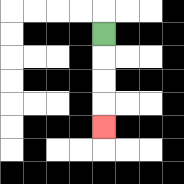{'start': '[4, 1]', 'end': '[4, 5]', 'path_directions': 'D,D,D,D', 'path_coordinates': '[[4, 1], [4, 2], [4, 3], [4, 4], [4, 5]]'}